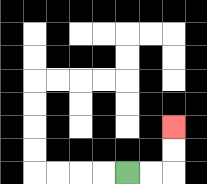{'start': '[5, 7]', 'end': '[7, 5]', 'path_directions': 'R,R,U,U', 'path_coordinates': '[[5, 7], [6, 7], [7, 7], [7, 6], [7, 5]]'}